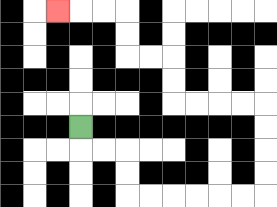{'start': '[3, 5]', 'end': '[2, 0]', 'path_directions': 'D,R,R,D,D,R,R,R,R,R,R,U,U,U,U,L,L,L,L,U,U,L,L,U,U,L,L,L', 'path_coordinates': '[[3, 5], [3, 6], [4, 6], [5, 6], [5, 7], [5, 8], [6, 8], [7, 8], [8, 8], [9, 8], [10, 8], [11, 8], [11, 7], [11, 6], [11, 5], [11, 4], [10, 4], [9, 4], [8, 4], [7, 4], [7, 3], [7, 2], [6, 2], [5, 2], [5, 1], [5, 0], [4, 0], [3, 0], [2, 0]]'}